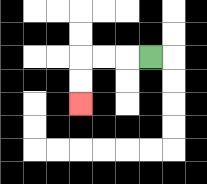{'start': '[6, 2]', 'end': '[3, 4]', 'path_directions': 'L,L,L,D,D', 'path_coordinates': '[[6, 2], [5, 2], [4, 2], [3, 2], [3, 3], [3, 4]]'}